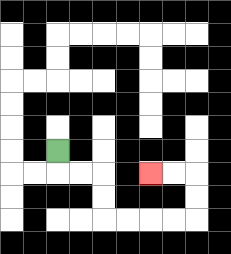{'start': '[2, 6]', 'end': '[6, 7]', 'path_directions': 'D,R,R,D,D,R,R,R,R,U,U,L,L', 'path_coordinates': '[[2, 6], [2, 7], [3, 7], [4, 7], [4, 8], [4, 9], [5, 9], [6, 9], [7, 9], [8, 9], [8, 8], [8, 7], [7, 7], [6, 7]]'}